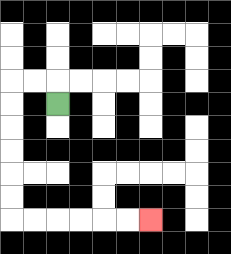{'start': '[2, 4]', 'end': '[6, 9]', 'path_directions': 'U,L,L,D,D,D,D,D,D,R,R,R,R,R,R', 'path_coordinates': '[[2, 4], [2, 3], [1, 3], [0, 3], [0, 4], [0, 5], [0, 6], [0, 7], [0, 8], [0, 9], [1, 9], [2, 9], [3, 9], [4, 9], [5, 9], [6, 9]]'}